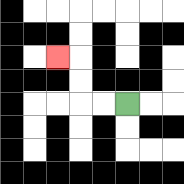{'start': '[5, 4]', 'end': '[2, 2]', 'path_directions': 'L,L,U,U,L', 'path_coordinates': '[[5, 4], [4, 4], [3, 4], [3, 3], [3, 2], [2, 2]]'}